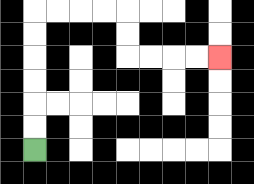{'start': '[1, 6]', 'end': '[9, 2]', 'path_directions': 'U,U,U,U,U,U,R,R,R,R,D,D,R,R,R,R', 'path_coordinates': '[[1, 6], [1, 5], [1, 4], [1, 3], [1, 2], [1, 1], [1, 0], [2, 0], [3, 0], [4, 0], [5, 0], [5, 1], [5, 2], [6, 2], [7, 2], [8, 2], [9, 2]]'}